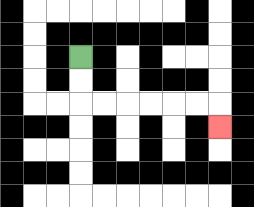{'start': '[3, 2]', 'end': '[9, 5]', 'path_directions': 'D,D,R,R,R,R,R,R,D', 'path_coordinates': '[[3, 2], [3, 3], [3, 4], [4, 4], [5, 4], [6, 4], [7, 4], [8, 4], [9, 4], [9, 5]]'}